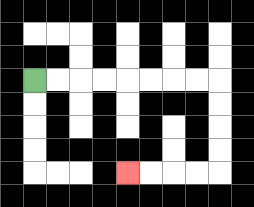{'start': '[1, 3]', 'end': '[5, 7]', 'path_directions': 'R,R,R,R,R,R,R,R,D,D,D,D,L,L,L,L', 'path_coordinates': '[[1, 3], [2, 3], [3, 3], [4, 3], [5, 3], [6, 3], [7, 3], [8, 3], [9, 3], [9, 4], [9, 5], [9, 6], [9, 7], [8, 7], [7, 7], [6, 7], [5, 7]]'}